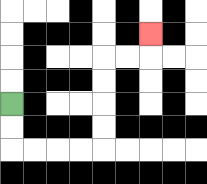{'start': '[0, 4]', 'end': '[6, 1]', 'path_directions': 'D,D,R,R,R,R,U,U,U,U,R,R,U', 'path_coordinates': '[[0, 4], [0, 5], [0, 6], [1, 6], [2, 6], [3, 6], [4, 6], [4, 5], [4, 4], [4, 3], [4, 2], [5, 2], [6, 2], [6, 1]]'}